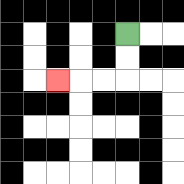{'start': '[5, 1]', 'end': '[2, 3]', 'path_directions': 'D,D,L,L,L', 'path_coordinates': '[[5, 1], [5, 2], [5, 3], [4, 3], [3, 3], [2, 3]]'}